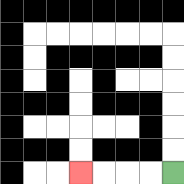{'start': '[7, 7]', 'end': '[3, 7]', 'path_directions': 'L,L,L,L', 'path_coordinates': '[[7, 7], [6, 7], [5, 7], [4, 7], [3, 7]]'}